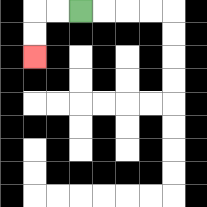{'start': '[3, 0]', 'end': '[1, 2]', 'path_directions': 'L,L,D,D', 'path_coordinates': '[[3, 0], [2, 0], [1, 0], [1, 1], [1, 2]]'}